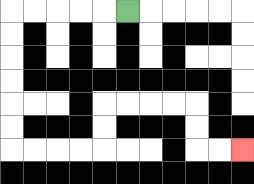{'start': '[5, 0]', 'end': '[10, 6]', 'path_directions': 'L,L,L,L,L,D,D,D,D,D,D,R,R,R,R,U,U,R,R,R,R,D,D,R,R', 'path_coordinates': '[[5, 0], [4, 0], [3, 0], [2, 0], [1, 0], [0, 0], [0, 1], [0, 2], [0, 3], [0, 4], [0, 5], [0, 6], [1, 6], [2, 6], [3, 6], [4, 6], [4, 5], [4, 4], [5, 4], [6, 4], [7, 4], [8, 4], [8, 5], [8, 6], [9, 6], [10, 6]]'}